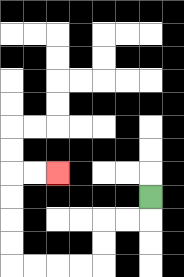{'start': '[6, 8]', 'end': '[2, 7]', 'path_directions': 'D,L,L,D,D,L,L,L,L,U,U,U,U,R,R', 'path_coordinates': '[[6, 8], [6, 9], [5, 9], [4, 9], [4, 10], [4, 11], [3, 11], [2, 11], [1, 11], [0, 11], [0, 10], [0, 9], [0, 8], [0, 7], [1, 7], [2, 7]]'}